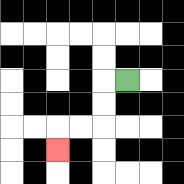{'start': '[5, 3]', 'end': '[2, 6]', 'path_directions': 'L,D,D,L,L,D', 'path_coordinates': '[[5, 3], [4, 3], [4, 4], [4, 5], [3, 5], [2, 5], [2, 6]]'}